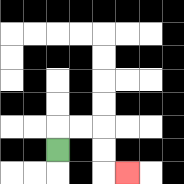{'start': '[2, 6]', 'end': '[5, 7]', 'path_directions': 'U,R,R,D,D,R', 'path_coordinates': '[[2, 6], [2, 5], [3, 5], [4, 5], [4, 6], [4, 7], [5, 7]]'}